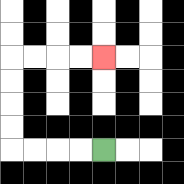{'start': '[4, 6]', 'end': '[4, 2]', 'path_directions': 'L,L,L,L,U,U,U,U,R,R,R,R', 'path_coordinates': '[[4, 6], [3, 6], [2, 6], [1, 6], [0, 6], [0, 5], [0, 4], [0, 3], [0, 2], [1, 2], [2, 2], [3, 2], [4, 2]]'}